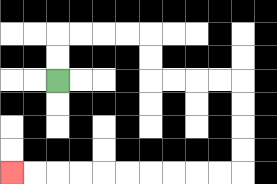{'start': '[2, 3]', 'end': '[0, 7]', 'path_directions': 'U,U,R,R,R,R,D,D,R,R,R,R,D,D,D,D,L,L,L,L,L,L,L,L,L,L', 'path_coordinates': '[[2, 3], [2, 2], [2, 1], [3, 1], [4, 1], [5, 1], [6, 1], [6, 2], [6, 3], [7, 3], [8, 3], [9, 3], [10, 3], [10, 4], [10, 5], [10, 6], [10, 7], [9, 7], [8, 7], [7, 7], [6, 7], [5, 7], [4, 7], [3, 7], [2, 7], [1, 7], [0, 7]]'}